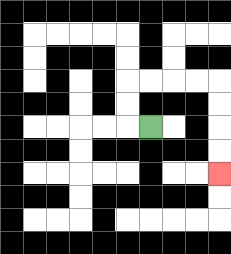{'start': '[6, 5]', 'end': '[9, 7]', 'path_directions': 'L,U,U,R,R,R,R,D,D,D,D', 'path_coordinates': '[[6, 5], [5, 5], [5, 4], [5, 3], [6, 3], [7, 3], [8, 3], [9, 3], [9, 4], [9, 5], [9, 6], [9, 7]]'}